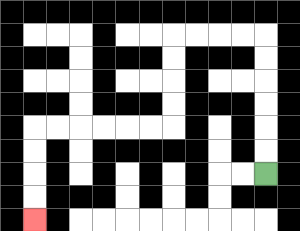{'start': '[11, 7]', 'end': '[1, 9]', 'path_directions': 'U,U,U,U,U,U,L,L,L,L,D,D,D,D,L,L,L,L,L,L,D,D,D,D', 'path_coordinates': '[[11, 7], [11, 6], [11, 5], [11, 4], [11, 3], [11, 2], [11, 1], [10, 1], [9, 1], [8, 1], [7, 1], [7, 2], [7, 3], [7, 4], [7, 5], [6, 5], [5, 5], [4, 5], [3, 5], [2, 5], [1, 5], [1, 6], [1, 7], [1, 8], [1, 9]]'}